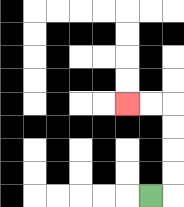{'start': '[6, 8]', 'end': '[5, 4]', 'path_directions': 'R,U,U,U,U,L,L', 'path_coordinates': '[[6, 8], [7, 8], [7, 7], [7, 6], [7, 5], [7, 4], [6, 4], [5, 4]]'}